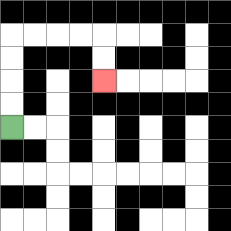{'start': '[0, 5]', 'end': '[4, 3]', 'path_directions': 'U,U,U,U,R,R,R,R,D,D', 'path_coordinates': '[[0, 5], [0, 4], [0, 3], [0, 2], [0, 1], [1, 1], [2, 1], [3, 1], [4, 1], [4, 2], [4, 3]]'}